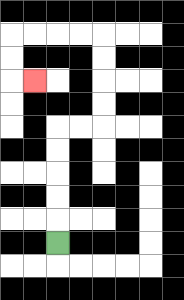{'start': '[2, 10]', 'end': '[1, 3]', 'path_directions': 'U,U,U,U,U,R,R,U,U,U,U,L,L,L,L,D,D,R', 'path_coordinates': '[[2, 10], [2, 9], [2, 8], [2, 7], [2, 6], [2, 5], [3, 5], [4, 5], [4, 4], [4, 3], [4, 2], [4, 1], [3, 1], [2, 1], [1, 1], [0, 1], [0, 2], [0, 3], [1, 3]]'}